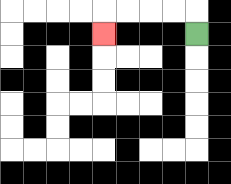{'start': '[8, 1]', 'end': '[4, 1]', 'path_directions': 'U,L,L,L,L,D', 'path_coordinates': '[[8, 1], [8, 0], [7, 0], [6, 0], [5, 0], [4, 0], [4, 1]]'}